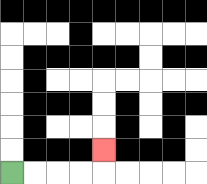{'start': '[0, 7]', 'end': '[4, 6]', 'path_directions': 'R,R,R,R,U', 'path_coordinates': '[[0, 7], [1, 7], [2, 7], [3, 7], [4, 7], [4, 6]]'}